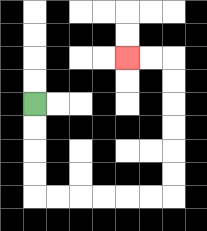{'start': '[1, 4]', 'end': '[5, 2]', 'path_directions': 'D,D,D,D,R,R,R,R,R,R,U,U,U,U,U,U,L,L', 'path_coordinates': '[[1, 4], [1, 5], [1, 6], [1, 7], [1, 8], [2, 8], [3, 8], [4, 8], [5, 8], [6, 8], [7, 8], [7, 7], [7, 6], [7, 5], [7, 4], [7, 3], [7, 2], [6, 2], [5, 2]]'}